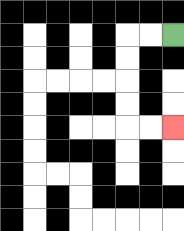{'start': '[7, 1]', 'end': '[7, 5]', 'path_directions': 'L,L,D,D,D,D,R,R', 'path_coordinates': '[[7, 1], [6, 1], [5, 1], [5, 2], [5, 3], [5, 4], [5, 5], [6, 5], [7, 5]]'}